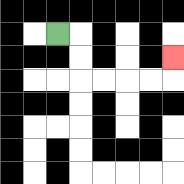{'start': '[2, 1]', 'end': '[7, 2]', 'path_directions': 'R,D,D,R,R,R,R,U', 'path_coordinates': '[[2, 1], [3, 1], [3, 2], [3, 3], [4, 3], [5, 3], [6, 3], [7, 3], [7, 2]]'}